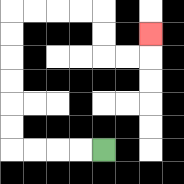{'start': '[4, 6]', 'end': '[6, 1]', 'path_directions': 'L,L,L,L,U,U,U,U,U,U,R,R,R,R,D,D,R,R,U', 'path_coordinates': '[[4, 6], [3, 6], [2, 6], [1, 6], [0, 6], [0, 5], [0, 4], [0, 3], [0, 2], [0, 1], [0, 0], [1, 0], [2, 0], [3, 0], [4, 0], [4, 1], [4, 2], [5, 2], [6, 2], [6, 1]]'}